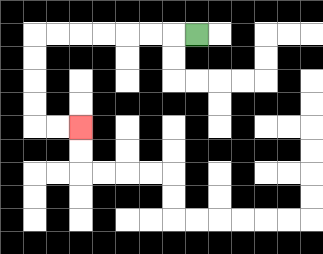{'start': '[8, 1]', 'end': '[3, 5]', 'path_directions': 'L,L,L,L,L,L,L,D,D,D,D,R,R', 'path_coordinates': '[[8, 1], [7, 1], [6, 1], [5, 1], [4, 1], [3, 1], [2, 1], [1, 1], [1, 2], [1, 3], [1, 4], [1, 5], [2, 5], [3, 5]]'}